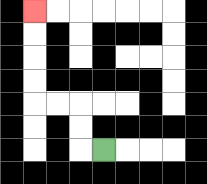{'start': '[4, 6]', 'end': '[1, 0]', 'path_directions': 'L,U,U,L,L,U,U,U,U', 'path_coordinates': '[[4, 6], [3, 6], [3, 5], [3, 4], [2, 4], [1, 4], [1, 3], [1, 2], [1, 1], [1, 0]]'}